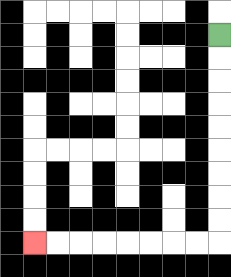{'start': '[9, 1]', 'end': '[1, 10]', 'path_directions': 'D,D,D,D,D,D,D,D,D,L,L,L,L,L,L,L,L', 'path_coordinates': '[[9, 1], [9, 2], [9, 3], [9, 4], [9, 5], [9, 6], [9, 7], [9, 8], [9, 9], [9, 10], [8, 10], [7, 10], [6, 10], [5, 10], [4, 10], [3, 10], [2, 10], [1, 10]]'}